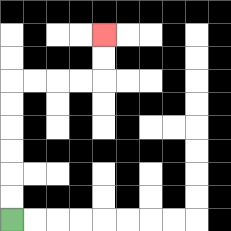{'start': '[0, 9]', 'end': '[4, 1]', 'path_directions': 'U,U,U,U,U,U,R,R,R,R,U,U', 'path_coordinates': '[[0, 9], [0, 8], [0, 7], [0, 6], [0, 5], [0, 4], [0, 3], [1, 3], [2, 3], [3, 3], [4, 3], [4, 2], [4, 1]]'}